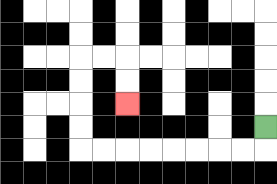{'start': '[11, 5]', 'end': '[5, 4]', 'path_directions': 'D,L,L,L,L,L,L,L,L,U,U,U,U,R,R,D,D', 'path_coordinates': '[[11, 5], [11, 6], [10, 6], [9, 6], [8, 6], [7, 6], [6, 6], [5, 6], [4, 6], [3, 6], [3, 5], [3, 4], [3, 3], [3, 2], [4, 2], [5, 2], [5, 3], [5, 4]]'}